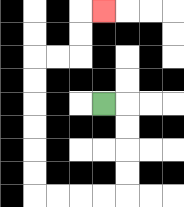{'start': '[4, 4]', 'end': '[4, 0]', 'path_directions': 'R,D,D,D,D,L,L,L,L,U,U,U,U,U,U,R,R,U,U,R', 'path_coordinates': '[[4, 4], [5, 4], [5, 5], [5, 6], [5, 7], [5, 8], [4, 8], [3, 8], [2, 8], [1, 8], [1, 7], [1, 6], [1, 5], [1, 4], [1, 3], [1, 2], [2, 2], [3, 2], [3, 1], [3, 0], [4, 0]]'}